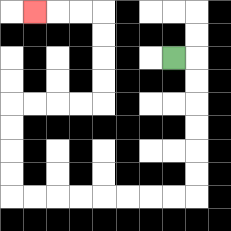{'start': '[7, 2]', 'end': '[1, 0]', 'path_directions': 'R,D,D,D,D,D,D,L,L,L,L,L,L,L,L,U,U,U,U,R,R,R,R,U,U,U,U,L,L,L', 'path_coordinates': '[[7, 2], [8, 2], [8, 3], [8, 4], [8, 5], [8, 6], [8, 7], [8, 8], [7, 8], [6, 8], [5, 8], [4, 8], [3, 8], [2, 8], [1, 8], [0, 8], [0, 7], [0, 6], [0, 5], [0, 4], [1, 4], [2, 4], [3, 4], [4, 4], [4, 3], [4, 2], [4, 1], [4, 0], [3, 0], [2, 0], [1, 0]]'}